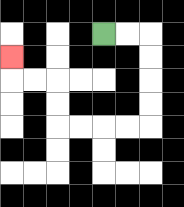{'start': '[4, 1]', 'end': '[0, 2]', 'path_directions': 'R,R,D,D,D,D,L,L,L,L,U,U,L,L,U', 'path_coordinates': '[[4, 1], [5, 1], [6, 1], [6, 2], [6, 3], [6, 4], [6, 5], [5, 5], [4, 5], [3, 5], [2, 5], [2, 4], [2, 3], [1, 3], [0, 3], [0, 2]]'}